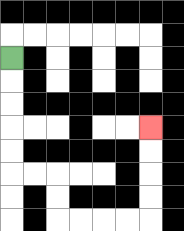{'start': '[0, 2]', 'end': '[6, 5]', 'path_directions': 'D,D,D,D,D,R,R,D,D,R,R,R,R,U,U,U,U', 'path_coordinates': '[[0, 2], [0, 3], [0, 4], [0, 5], [0, 6], [0, 7], [1, 7], [2, 7], [2, 8], [2, 9], [3, 9], [4, 9], [5, 9], [6, 9], [6, 8], [6, 7], [6, 6], [6, 5]]'}